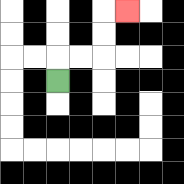{'start': '[2, 3]', 'end': '[5, 0]', 'path_directions': 'U,R,R,U,U,R', 'path_coordinates': '[[2, 3], [2, 2], [3, 2], [4, 2], [4, 1], [4, 0], [5, 0]]'}